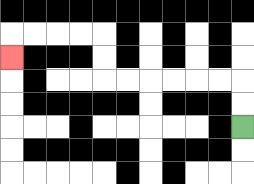{'start': '[10, 5]', 'end': '[0, 2]', 'path_directions': 'U,U,L,L,L,L,L,L,U,U,L,L,L,L,D', 'path_coordinates': '[[10, 5], [10, 4], [10, 3], [9, 3], [8, 3], [7, 3], [6, 3], [5, 3], [4, 3], [4, 2], [4, 1], [3, 1], [2, 1], [1, 1], [0, 1], [0, 2]]'}